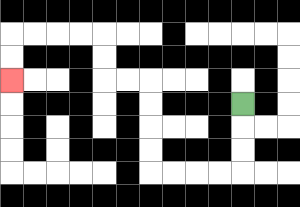{'start': '[10, 4]', 'end': '[0, 3]', 'path_directions': 'D,D,D,L,L,L,L,U,U,U,U,L,L,U,U,L,L,L,L,D,D', 'path_coordinates': '[[10, 4], [10, 5], [10, 6], [10, 7], [9, 7], [8, 7], [7, 7], [6, 7], [6, 6], [6, 5], [6, 4], [6, 3], [5, 3], [4, 3], [4, 2], [4, 1], [3, 1], [2, 1], [1, 1], [0, 1], [0, 2], [0, 3]]'}